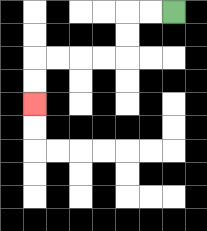{'start': '[7, 0]', 'end': '[1, 4]', 'path_directions': 'L,L,D,D,L,L,L,L,D,D', 'path_coordinates': '[[7, 0], [6, 0], [5, 0], [5, 1], [5, 2], [4, 2], [3, 2], [2, 2], [1, 2], [1, 3], [1, 4]]'}